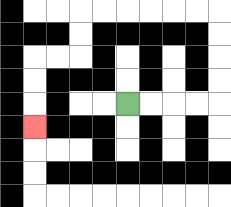{'start': '[5, 4]', 'end': '[1, 5]', 'path_directions': 'R,R,R,R,U,U,U,U,L,L,L,L,L,L,D,D,L,L,D,D,D', 'path_coordinates': '[[5, 4], [6, 4], [7, 4], [8, 4], [9, 4], [9, 3], [9, 2], [9, 1], [9, 0], [8, 0], [7, 0], [6, 0], [5, 0], [4, 0], [3, 0], [3, 1], [3, 2], [2, 2], [1, 2], [1, 3], [1, 4], [1, 5]]'}